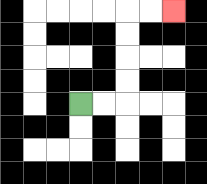{'start': '[3, 4]', 'end': '[7, 0]', 'path_directions': 'R,R,U,U,U,U,R,R', 'path_coordinates': '[[3, 4], [4, 4], [5, 4], [5, 3], [5, 2], [5, 1], [5, 0], [6, 0], [7, 0]]'}